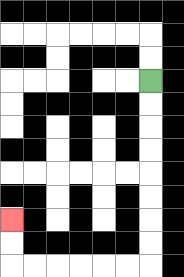{'start': '[6, 3]', 'end': '[0, 9]', 'path_directions': 'D,D,D,D,D,D,D,D,L,L,L,L,L,L,U,U', 'path_coordinates': '[[6, 3], [6, 4], [6, 5], [6, 6], [6, 7], [6, 8], [6, 9], [6, 10], [6, 11], [5, 11], [4, 11], [3, 11], [2, 11], [1, 11], [0, 11], [0, 10], [0, 9]]'}